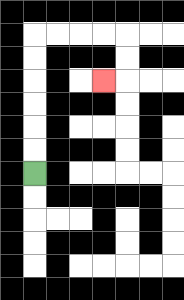{'start': '[1, 7]', 'end': '[4, 3]', 'path_directions': 'U,U,U,U,U,U,R,R,R,R,D,D,L', 'path_coordinates': '[[1, 7], [1, 6], [1, 5], [1, 4], [1, 3], [1, 2], [1, 1], [2, 1], [3, 1], [4, 1], [5, 1], [5, 2], [5, 3], [4, 3]]'}